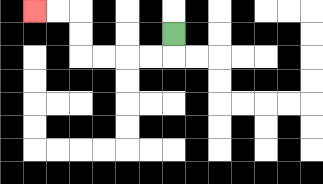{'start': '[7, 1]', 'end': '[1, 0]', 'path_directions': 'D,L,L,L,L,U,U,L,L', 'path_coordinates': '[[7, 1], [7, 2], [6, 2], [5, 2], [4, 2], [3, 2], [3, 1], [3, 0], [2, 0], [1, 0]]'}